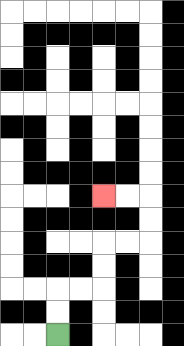{'start': '[2, 14]', 'end': '[4, 8]', 'path_directions': 'U,U,R,R,U,U,R,R,U,U,L,L', 'path_coordinates': '[[2, 14], [2, 13], [2, 12], [3, 12], [4, 12], [4, 11], [4, 10], [5, 10], [6, 10], [6, 9], [6, 8], [5, 8], [4, 8]]'}